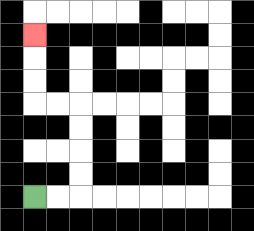{'start': '[1, 8]', 'end': '[1, 1]', 'path_directions': 'R,R,U,U,U,U,L,L,U,U,U', 'path_coordinates': '[[1, 8], [2, 8], [3, 8], [3, 7], [3, 6], [3, 5], [3, 4], [2, 4], [1, 4], [1, 3], [1, 2], [1, 1]]'}